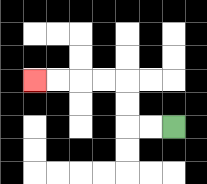{'start': '[7, 5]', 'end': '[1, 3]', 'path_directions': 'L,L,U,U,L,L,L,L', 'path_coordinates': '[[7, 5], [6, 5], [5, 5], [5, 4], [5, 3], [4, 3], [3, 3], [2, 3], [1, 3]]'}